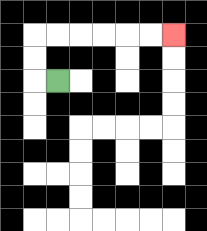{'start': '[2, 3]', 'end': '[7, 1]', 'path_directions': 'L,U,U,R,R,R,R,R,R', 'path_coordinates': '[[2, 3], [1, 3], [1, 2], [1, 1], [2, 1], [3, 1], [4, 1], [5, 1], [6, 1], [7, 1]]'}